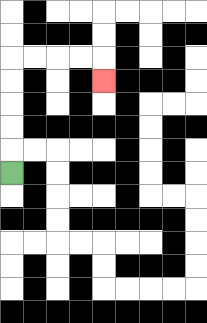{'start': '[0, 7]', 'end': '[4, 3]', 'path_directions': 'U,U,U,U,U,R,R,R,R,D', 'path_coordinates': '[[0, 7], [0, 6], [0, 5], [0, 4], [0, 3], [0, 2], [1, 2], [2, 2], [3, 2], [4, 2], [4, 3]]'}